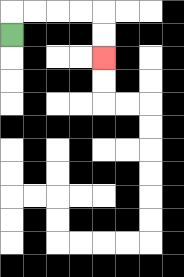{'start': '[0, 1]', 'end': '[4, 2]', 'path_directions': 'U,R,R,R,R,D,D', 'path_coordinates': '[[0, 1], [0, 0], [1, 0], [2, 0], [3, 0], [4, 0], [4, 1], [4, 2]]'}